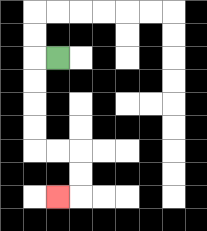{'start': '[2, 2]', 'end': '[2, 8]', 'path_directions': 'L,D,D,D,D,R,R,D,D,L', 'path_coordinates': '[[2, 2], [1, 2], [1, 3], [1, 4], [1, 5], [1, 6], [2, 6], [3, 6], [3, 7], [3, 8], [2, 8]]'}